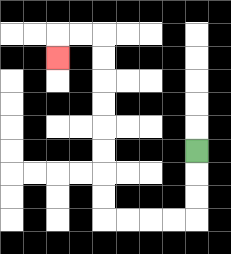{'start': '[8, 6]', 'end': '[2, 2]', 'path_directions': 'D,D,D,L,L,L,L,U,U,U,U,U,U,U,U,L,L,D', 'path_coordinates': '[[8, 6], [8, 7], [8, 8], [8, 9], [7, 9], [6, 9], [5, 9], [4, 9], [4, 8], [4, 7], [4, 6], [4, 5], [4, 4], [4, 3], [4, 2], [4, 1], [3, 1], [2, 1], [2, 2]]'}